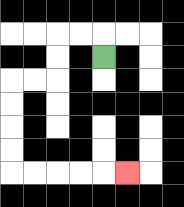{'start': '[4, 2]', 'end': '[5, 7]', 'path_directions': 'U,L,L,D,D,L,L,D,D,D,D,R,R,R,R,R', 'path_coordinates': '[[4, 2], [4, 1], [3, 1], [2, 1], [2, 2], [2, 3], [1, 3], [0, 3], [0, 4], [0, 5], [0, 6], [0, 7], [1, 7], [2, 7], [3, 7], [4, 7], [5, 7]]'}